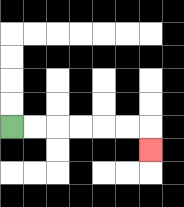{'start': '[0, 5]', 'end': '[6, 6]', 'path_directions': 'R,R,R,R,R,R,D', 'path_coordinates': '[[0, 5], [1, 5], [2, 5], [3, 5], [4, 5], [5, 5], [6, 5], [6, 6]]'}